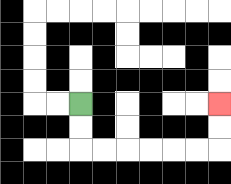{'start': '[3, 4]', 'end': '[9, 4]', 'path_directions': 'D,D,R,R,R,R,R,R,U,U', 'path_coordinates': '[[3, 4], [3, 5], [3, 6], [4, 6], [5, 6], [6, 6], [7, 6], [8, 6], [9, 6], [9, 5], [9, 4]]'}